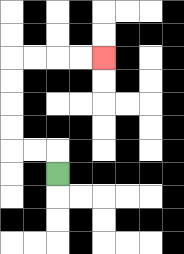{'start': '[2, 7]', 'end': '[4, 2]', 'path_directions': 'U,L,L,U,U,U,U,R,R,R,R', 'path_coordinates': '[[2, 7], [2, 6], [1, 6], [0, 6], [0, 5], [0, 4], [0, 3], [0, 2], [1, 2], [2, 2], [3, 2], [4, 2]]'}